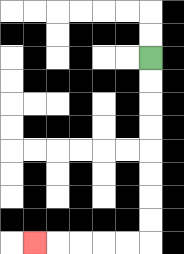{'start': '[6, 2]', 'end': '[1, 10]', 'path_directions': 'D,D,D,D,D,D,D,D,L,L,L,L,L', 'path_coordinates': '[[6, 2], [6, 3], [6, 4], [6, 5], [6, 6], [6, 7], [6, 8], [6, 9], [6, 10], [5, 10], [4, 10], [3, 10], [2, 10], [1, 10]]'}